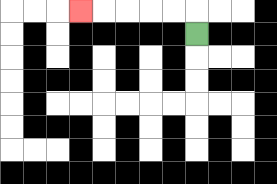{'start': '[8, 1]', 'end': '[3, 0]', 'path_directions': 'U,L,L,L,L,L', 'path_coordinates': '[[8, 1], [8, 0], [7, 0], [6, 0], [5, 0], [4, 0], [3, 0]]'}